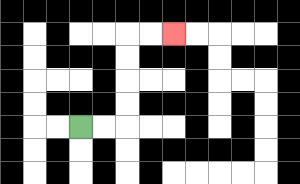{'start': '[3, 5]', 'end': '[7, 1]', 'path_directions': 'R,R,U,U,U,U,R,R', 'path_coordinates': '[[3, 5], [4, 5], [5, 5], [5, 4], [5, 3], [5, 2], [5, 1], [6, 1], [7, 1]]'}